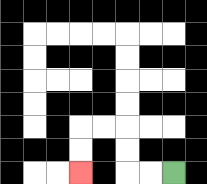{'start': '[7, 7]', 'end': '[3, 7]', 'path_directions': 'L,L,U,U,L,L,D,D', 'path_coordinates': '[[7, 7], [6, 7], [5, 7], [5, 6], [5, 5], [4, 5], [3, 5], [3, 6], [3, 7]]'}